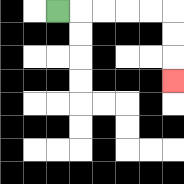{'start': '[2, 0]', 'end': '[7, 3]', 'path_directions': 'R,R,R,R,R,D,D,D', 'path_coordinates': '[[2, 0], [3, 0], [4, 0], [5, 0], [6, 0], [7, 0], [7, 1], [7, 2], [7, 3]]'}